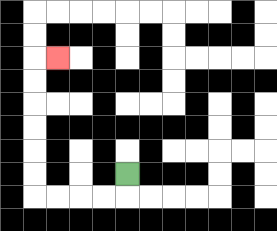{'start': '[5, 7]', 'end': '[2, 2]', 'path_directions': 'D,L,L,L,L,U,U,U,U,U,U,R', 'path_coordinates': '[[5, 7], [5, 8], [4, 8], [3, 8], [2, 8], [1, 8], [1, 7], [1, 6], [1, 5], [1, 4], [1, 3], [1, 2], [2, 2]]'}